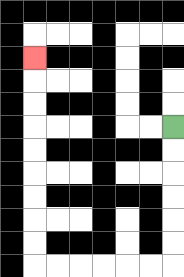{'start': '[7, 5]', 'end': '[1, 2]', 'path_directions': 'D,D,D,D,D,D,L,L,L,L,L,L,U,U,U,U,U,U,U,U,U', 'path_coordinates': '[[7, 5], [7, 6], [7, 7], [7, 8], [7, 9], [7, 10], [7, 11], [6, 11], [5, 11], [4, 11], [3, 11], [2, 11], [1, 11], [1, 10], [1, 9], [1, 8], [1, 7], [1, 6], [1, 5], [1, 4], [1, 3], [1, 2]]'}